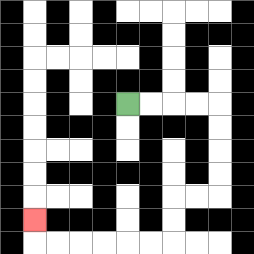{'start': '[5, 4]', 'end': '[1, 9]', 'path_directions': 'R,R,R,R,D,D,D,D,L,L,D,D,L,L,L,L,L,L,U', 'path_coordinates': '[[5, 4], [6, 4], [7, 4], [8, 4], [9, 4], [9, 5], [9, 6], [9, 7], [9, 8], [8, 8], [7, 8], [7, 9], [7, 10], [6, 10], [5, 10], [4, 10], [3, 10], [2, 10], [1, 10], [1, 9]]'}